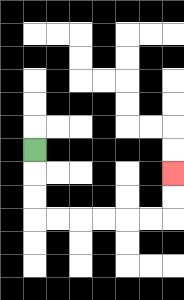{'start': '[1, 6]', 'end': '[7, 7]', 'path_directions': 'D,D,D,R,R,R,R,R,R,U,U', 'path_coordinates': '[[1, 6], [1, 7], [1, 8], [1, 9], [2, 9], [3, 9], [4, 9], [5, 9], [6, 9], [7, 9], [7, 8], [7, 7]]'}